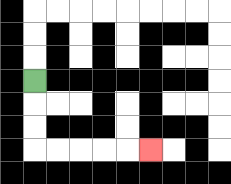{'start': '[1, 3]', 'end': '[6, 6]', 'path_directions': 'D,D,D,R,R,R,R,R', 'path_coordinates': '[[1, 3], [1, 4], [1, 5], [1, 6], [2, 6], [3, 6], [4, 6], [5, 6], [6, 6]]'}